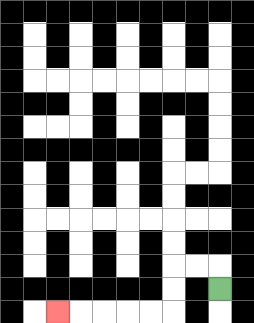{'start': '[9, 12]', 'end': '[2, 13]', 'path_directions': 'U,L,L,D,D,L,L,L,L,L', 'path_coordinates': '[[9, 12], [9, 11], [8, 11], [7, 11], [7, 12], [7, 13], [6, 13], [5, 13], [4, 13], [3, 13], [2, 13]]'}